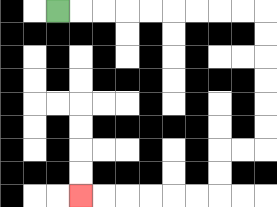{'start': '[2, 0]', 'end': '[3, 8]', 'path_directions': 'R,R,R,R,R,R,R,R,R,D,D,D,D,D,D,L,L,D,D,L,L,L,L,L,L', 'path_coordinates': '[[2, 0], [3, 0], [4, 0], [5, 0], [6, 0], [7, 0], [8, 0], [9, 0], [10, 0], [11, 0], [11, 1], [11, 2], [11, 3], [11, 4], [11, 5], [11, 6], [10, 6], [9, 6], [9, 7], [9, 8], [8, 8], [7, 8], [6, 8], [5, 8], [4, 8], [3, 8]]'}